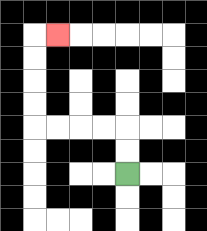{'start': '[5, 7]', 'end': '[2, 1]', 'path_directions': 'U,U,L,L,L,L,U,U,U,U,R', 'path_coordinates': '[[5, 7], [5, 6], [5, 5], [4, 5], [3, 5], [2, 5], [1, 5], [1, 4], [1, 3], [1, 2], [1, 1], [2, 1]]'}